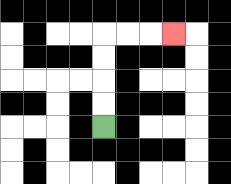{'start': '[4, 5]', 'end': '[7, 1]', 'path_directions': 'U,U,U,U,R,R,R', 'path_coordinates': '[[4, 5], [4, 4], [4, 3], [4, 2], [4, 1], [5, 1], [6, 1], [7, 1]]'}